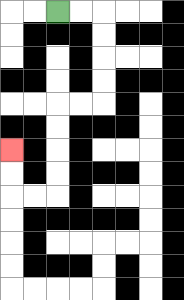{'start': '[2, 0]', 'end': '[0, 6]', 'path_directions': 'R,R,D,D,D,D,L,L,D,D,D,D,L,L,U,U', 'path_coordinates': '[[2, 0], [3, 0], [4, 0], [4, 1], [4, 2], [4, 3], [4, 4], [3, 4], [2, 4], [2, 5], [2, 6], [2, 7], [2, 8], [1, 8], [0, 8], [0, 7], [0, 6]]'}